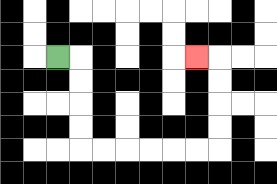{'start': '[2, 2]', 'end': '[8, 2]', 'path_directions': 'R,D,D,D,D,R,R,R,R,R,R,U,U,U,U,L', 'path_coordinates': '[[2, 2], [3, 2], [3, 3], [3, 4], [3, 5], [3, 6], [4, 6], [5, 6], [6, 6], [7, 6], [8, 6], [9, 6], [9, 5], [9, 4], [9, 3], [9, 2], [8, 2]]'}